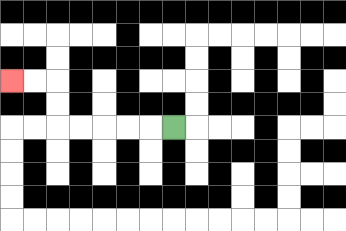{'start': '[7, 5]', 'end': '[0, 3]', 'path_directions': 'L,L,L,L,L,U,U,L,L', 'path_coordinates': '[[7, 5], [6, 5], [5, 5], [4, 5], [3, 5], [2, 5], [2, 4], [2, 3], [1, 3], [0, 3]]'}